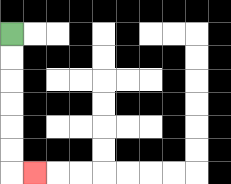{'start': '[0, 1]', 'end': '[1, 7]', 'path_directions': 'D,D,D,D,D,D,R', 'path_coordinates': '[[0, 1], [0, 2], [0, 3], [0, 4], [0, 5], [0, 6], [0, 7], [1, 7]]'}